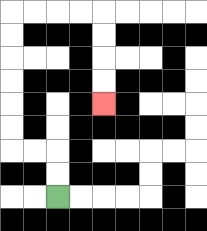{'start': '[2, 8]', 'end': '[4, 4]', 'path_directions': 'U,U,L,L,U,U,U,U,U,U,R,R,R,R,D,D,D,D', 'path_coordinates': '[[2, 8], [2, 7], [2, 6], [1, 6], [0, 6], [0, 5], [0, 4], [0, 3], [0, 2], [0, 1], [0, 0], [1, 0], [2, 0], [3, 0], [4, 0], [4, 1], [4, 2], [4, 3], [4, 4]]'}